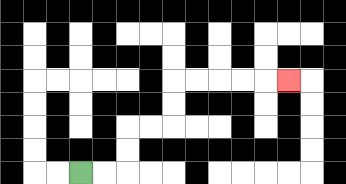{'start': '[3, 7]', 'end': '[12, 3]', 'path_directions': 'R,R,U,U,R,R,U,U,R,R,R,R,R', 'path_coordinates': '[[3, 7], [4, 7], [5, 7], [5, 6], [5, 5], [6, 5], [7, 5], [7, 4], [7, 3], [8, 3], [9, 3], [10, 3], [11, 3], [12, 3]]'}